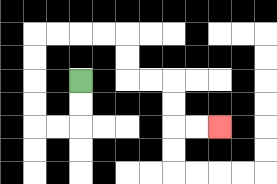{'start': '[3, 3]', 'end': '[9, 5]', 'path_directions': 'D,D,L,L,U,U,U,U,R,R,R,R,D,D,R,R,D,D,R,R', 'path_coordinates': '[[3, 3], [3, 4], [3, 5], [2, 5], [1, 5], [1, 4], [1, 3], [1, 2], [1, 1], [2, 1], [3, 1], [4, 1], [5, 1], [5, 2], [5, 3], [6, 3], [7, 3], [7, 4], [7, 5], [8, 5], [9, 5]]'}